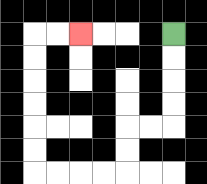{'start': '[7, 1]', 'end': '[3, 1]', 'path_directions': 'D,D,D,D,L,L,D,D,L,L,L,L,U,U,U,U,U,U,R,R', 'path_coordinates': '[[7, 1], [7, 2], [7, 3], [7, 4], [7, 5], [6, 5], [5, 5], [5, 6], [5, 7], [4, 7], [3, 7], [2, 7], [1, 7], [1, 6], [1, 5], [1, 4], [1, 3], [1, 2], [1, 1], [2, 1], [3, 1]]'}